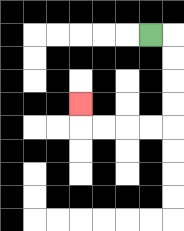{'start': '[6, 1]', 'end': '[3, 4]', 'path_directions': 'R,D,D,D,D,L,L,L,L,U', 'path_coordinates': '[[6, 1], [7, 1], [7, 2], [7, 3], [7, 4], [7, 5], [6, 5], [5, 5], [4, 5], [3, 5], [3, 4]]'}